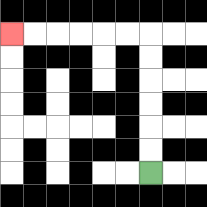{'start': '[6, 7]', 'end': '[0, 1]', 'path_directions': 'U,U,U,U,U,U,L,L,L,L,L,L', 'path_coordinates': '[[6, 7], [6, 6], [6, 5], [6, 4], [6, 3], [6, 2], [6, 1], [5, 1], [4, 1], [3, 1], [2, 1], [1, 1], [0, 1]]'}